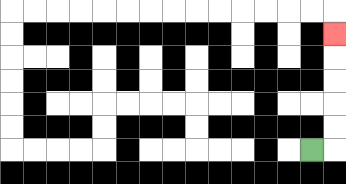{'start': '[13, 6]', 'end': '[14, 1]', 'path_directions': 'R,U,U,U,U,U', 'path_coordinates': '[[13, 6], [14, 6], [14, 5], [14, 4], [14, 3], [14, 2], [14, 1]]'}